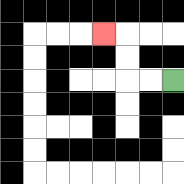{'start': '[7, 3]', 'end': '[4, 1]', 'path_directions': 'L,L,U,U,L', 'path_coordinates': '[[7, 3], [6, 3], [5, 3], [5, 2], [5, 1], [4, 1]]'}